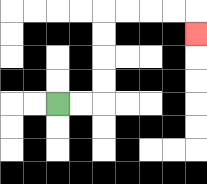{'start': '[2, 4]', 'end': '[8, 1]', 'path_directions': 'R,R,U,U,U,U,R,R,R,R,D', 'path_coordinates': '[[2, 4], [3, 4], [4, 4], [4, 3], [4, 2], [4, 1], [4, 0], [5, 0], [6, 0], [7, 0], [8, 0], [8, 1]]'}